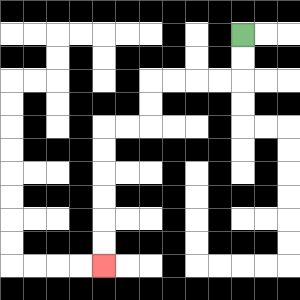{'start': '[10, 1]', 'end': '[4, 11]', 'path_directions': 'D,D,L,L,L,L,D,D,L,L,D,D,D,D,D,D', 'path_coordinates': '[[10, 1], [10, 2], [10, 3], [9, 3], [8, 3], [7, 3], [6, 3], [6, 4], [6, 5], [5, 5], [4, 5], [4, 6], [4, 7], [4, 8], [4, 9], [4, 10], [4, 11]]'}